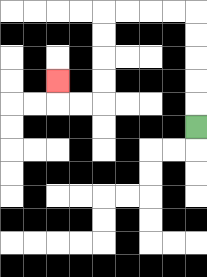{'start': '[8, 5]', 'end': '[2, 3]', 'path_directions': 'U,U,U,U,U,L,L,L,L,D,D,D,D,L,L,U', 'path_coordinates': '[[8, 5], [8, 4], [8, 3], [8, 2], [8, 1], [8, 0], [7, 0], [6, 0], [5, 0], [4, 0], [4, 1], [4, 2], [4, 3], [4, 4], [3, 4], [2, 4], [2, 3]]'}